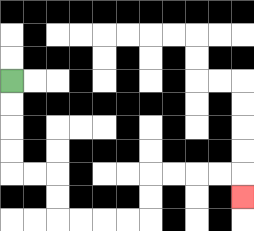{'start': '[0, 3]', 'end': '[10, 8]', 'path_directions': 'D,D,D,D,R,R,D,D,R,R,R,R,U,U,R,R,R,R,D', 'path_coordinates': '[[0, 3], [0, 4], [0, 5], [0, 6], [0, 7], [1, 7], [2, 7], [2, 8], [2, 9], [3, 9], [4, 9], [5, 9], [6, 9], [6, 8], [6, 7], [7, 7], [8, 7], [9, 7], [10, 7], [10, 8]]'}